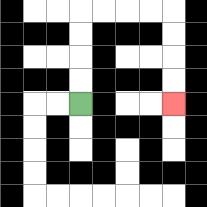{'start': '[3, 4]', 'end': '[7, 4]', 'path_directions': 'U,U,U,U,R,R,R,R,D,D,D,D', 'path_coordinates': '[[3, 4], [3, 3], [3, 2], [3, 1], [3, 0], [4, 0], [5, 0], [6, 0], [7, 0], [7, 1], [7, 2], [7, 3], [7, 4]]'}